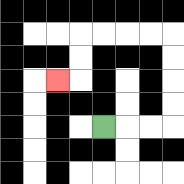{'start': '[4, 5]', 'end': '[2, 3]', 'path_directions': 'R,R,R,U,U,U,U,L,L,L,L,D,D,L', 'path_coordinates': '[[4, 5], [5, 5], [6, 5], [7, 5], [7, 4], [7, 3], [7, 2], [7, 1], [6, 1], [5, 1], [4, 1], [3, 1], [3, 2], [3, 3], [2, 3]]'}